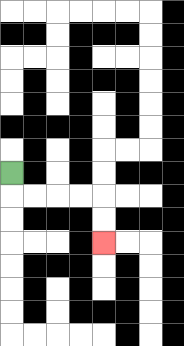{'start': '[0, 7]', 'end': '[4, 10]', 'path_directions': 'D,R,R,R,R,D,D', 'path_coordinates': '[[0, 7], [0, 8], [1, 8], [2, 8], [3, 8], [4, 8], [4, 9], [4, 10]]'}